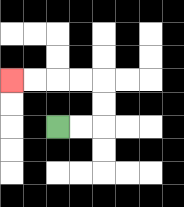{'start': '[2, 5]', 'end': '[0, 3]', 'path_directions': 'R,R,U,U,L,L,L,L', 'path_coordinates': '[[2, 5], [3, 5], [4, 5], [4, 4], [4, 3], [3, 3], [2, 3], [1, 3], [0, 3]]'}